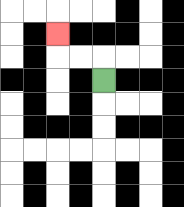{'start': '[4, 3]', 'end': '[2, 1]', 'path_directions': 'U,L,L,U', 'path_coordinates': '[[4, 3], [4, 2], [3, 2], [2, 2], [2, 1]]'}